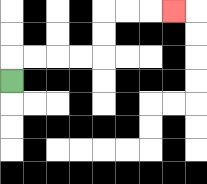{'start': '[0, 3]', 'end': '[7, 0]', 'path_directions': 'U,R,R,R,R,U,U,R,R,R', 'path_coordinates': '[[0, 3], [0, 2], [1, 2], [2, 2], [3, 2], [4, 2], [4, 1], [4, 0], [5, 0], [6, 0], [7, 0]]'}